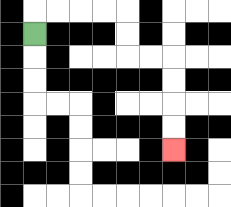{'start': '[1, 1]', 'end': '[7, 6]', 'path_directions': 'U,R,R,R,R,D,D,R,R,D,D,D,D', 'path_coordinates': '[[1, 1], [1, 0], [2, 0], [3, 0], [4, 0], [5, 0], [5, 1], [5, 2], [6, 2], [7, 2], [7, 3], [7, 4], [7, 5], [7, 6]]'}